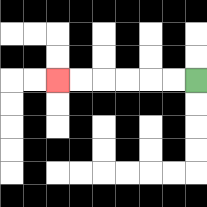{'start': '[8, 3]', 'end': '[2, 3]', 'path_directions': 'L,L,L,L,L,L', 'path_coordinates': '[[8, 3], [7, 3], [6, 3], [5, 3], [4, 3], [3, 3], [2, 3]]'}